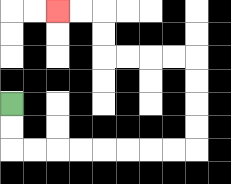{'start': '[0, 4]', 'end': '[2, 0]', 'path_directions': 'D,D,R,R,R,R,R,R,R,R,U,U,U,U,L,L,L,L,U,U,L,L', 'path_coordinates': '[[0, 4], [0, 5], [0, 6], [1, 6], [2, 6], [3, 6], [4, 6], [5, 6], [6, 6], [7, 6], [8, 6], [8, 5], [8, 4], [8, 3], [8, 2], [7, 2], [6, 2], [5, 2], [4, 2], [4, 1], [4, 0], [3, 0], [2, 0]]'}